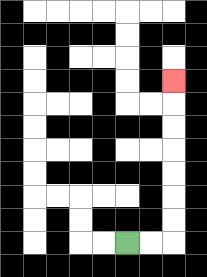{'start': '[5, 10]', 'end': '[7, 3]', 'path_directions': 'R,R,U,U,U,U,U,U,U', 'path_coordinates': '[[5, 10], [6, 10], [7, 10], [7, 9], [7, 8], [7, 7], [7, 6], [7, 5], [7, 4], [7, 3]]'}